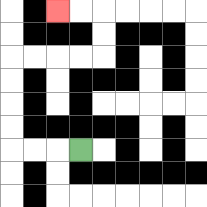{'start': '[3, 6]', 'end': '[2, 0]', 'path_directions': 'L,L,L,U,U,U,U,R,R,R,R,U,U,L,L', 'path_coordinates': '[[3, 6], [2, 6], [1, 6], [0, 6], [0, 5], [0, 4], [0, 3], [0, 2], [1, 2], [2, 2], [3, 2], [4, 2], [4, 1], [4, 0], [3, 0], [2, 0]]'}